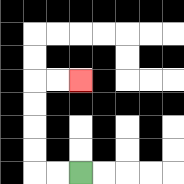{'start': '[3, 7]', 'end': '[3, 3]', 'path_directions': 'L,L,U,U,U,U,R,R', 'path_coordinates': '[[3, 7], [2, 7], [1, 7], [1, 6], [1, 5], [1, 4], [1, 3], [2, 3], [3, 3]]'}